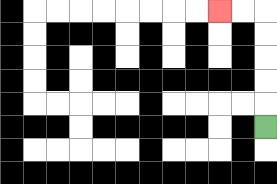{'start': '[11, 5]', 'end': '[9, 0]', 'path_directions': 'U,U,U,U,U,L,L', 'path_coordinates': '[[11, 5], [11, 4], [11, 3], [11, 2], [11, 1], [11, 0], [10, 0], [9, 0]]'}